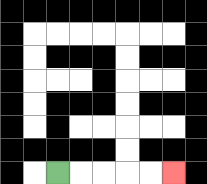{'start': '[2, 7]', 'end': '[7, 7]', 'path_directions': 'R,R,R,R,R', 'path_coordinates': '[[2, 7], [3, 7], [4, 7], [5, 7], [6, 7], [7, 7]]'}